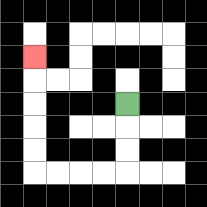{'start': '[5, 4]', 'end': '[1, 2]', 'path_directions': 'D,D,D,L,L,L,L,U,U,U,U,U', 'path_coordinates': '[[5, 4], [5, 5], [5, 6], [5, 7], [4, 7], [3, 7], [2, 7], [1, 7], [1, 6], [1, 5], [1, 4], [1, 3], [1, 2]]'}